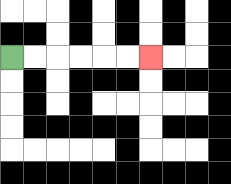{'start': '[0, 2]', 'end': '[6, 2]', 'path_directions': 'R,R,R,R,R,R', 'path_coordinates': '[[0, 2], [1, 2], [2, 2], [3, 2], [4, 2], [5, 2], [6, 2]]'}